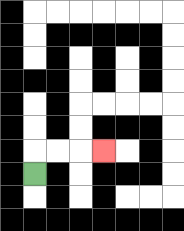{'start': '[1, 7]', 'end': '[4, 6]', 'path_directions': 'U,R,R,R', 'path_coordinates': '[[1, 7], [1, 6], [2, 6], [3, 6], [4, 6]]'}